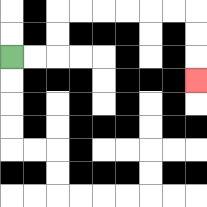{'start': '[0, 2]', 'end': '[8, 3]', 'path_directions': 'R,R,U,U,R,R,R,R,R,R,D,D,D', 'path_coordinates': '[[0, 2], [1, 2], [2, 2], [2, 1], [2, 0], [3, 0], [4, 0], [5, 0], [6, 0], [7, 0], [8, 0], [8, 1], [8, 2], [8, 3]]'}